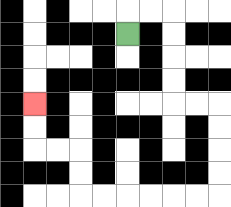{'start': '[5, 1]', 'end': '[1, 4]', 'path_directions': 'U,R,R,D,D,D,D,R,R,D,D,D,D,L,L,L,L,L,L,U,U,L,L,U,U', 'path_coordinates': '[[5, 1], [5, 0], [6, 0], [7, 0], [7, 1], [7, 2], [7, 3], [7, 4], [8, 4], [9, 4], [9, 5], [9, 6], [9, 7], [9, 8], [8, 8], [7, 8], [6, 8], [5, 8], [4, 8], [3, 8], [3, 7], [3, 6], [2, 6], [1, 6], [1, 5], [1, 4]]'}